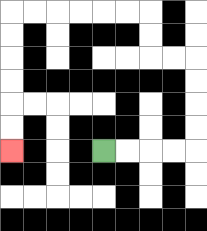{'start': '[4, 6]', 'end': '[0, 6]', 'path_directions': 'R,R,R,R,U,U,U,U,L,L,U,U,L,L,L,L,L,L,D,D,D,D,D,D', 'path_coordinates': '[[4, 6], [5, 6], [6, 6], [7, 6], [8, 6], [8, 5], [8, 4], [8, 3], [8, 2], [7, 2], [6, 2], [6, 1], [6, 0], [5, 0], [4, 0], [3, 0], [2, 0], [1, 0], [0, 0], [0, 1], [0, 2], [0, 3], [0, 4], [0, 5], [0, 6]]'}